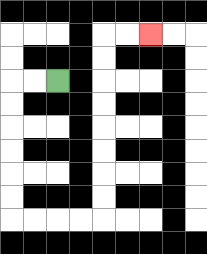{'start': '[2, 3]', 'end': '[6, 1]', 'path_directions': 'L,L,D,D,D,D,D,D,R,R,R,R,U,U,U,U,U,U,U,U,R,R', 'path_coordinates': '[[2, 3], [1, 3], [0, 3], [0, 4], [0, 5], [0, 6], [0, 7], [0, 8], [0, 9], [1, 9], [2, 9], [3, 9], [4, 9], [4, 8], [4, 7], [4, 6], [4, 5], [4, 4], [4, 3], [4, 2], [4, 1], [5, 1], [6, 1]]'}